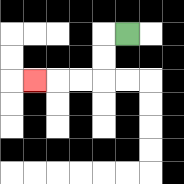{'start': '[5, 1]', 'end': '[1, 3]', 'path_directions': 'L,D,D,L,L,L', 'path_coordinates': '[[5, 1], [4, 1], [4, 2], [4, 3], [3, 3], [2, 3], [1, 3]]'}